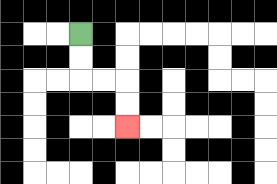{'start': '[3, 1]', 'end': '[5, 5]', 'path_directions': 'D,D,R,R,D,D', 'path_coordinates': '[[3, 1], [3, 2], [3, 3], [4, 3], [5, 3], [5, 4], [5, 5]]'}